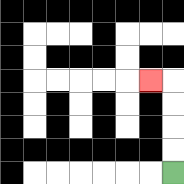{'start': '[7, 7]', 'end': '[6, 3]', 'path_directions': 'U,U,U,U,L', 'path_coordinates': '[[7, 7], [7, 6], [7, 5], [7, 4], [7, 3], [6, 3]]'}